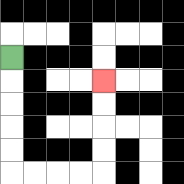{'start': '[0, 2]', 'end': '[4, 3]', 'path_directions': 'D,D,D,D,D,R,R,R,R,U,U,U,U', 'path_coordinates': '[[0, 2], [0, 3], [0, 4], [0, 5], [0, 6], [0, 7], [1, 7], [2, 7], [3, 7], [4, 7], [4, 6], [4, 5], [4, 4], [4, 3]]'}